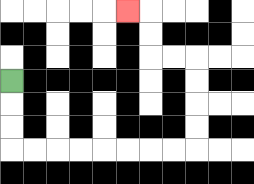{'start': '[0, 3]', 'end': '[5, 0]', 'path_directions': 'D,D,D,R,R,R,R,R,R,R,R,U,U,U,U,L,L,U,U,L', 'path_coordinates': '[[0, 3], [0, 4], [0, 5], [0, 6], [1, 6], [2, 6], [3, 6], [4, 6], [5, 6], [6, 6], [7, 6], [8, 6], [8, 5], [8, 4], [8, 3], [8, 2], [7, 2], [6, 2], [6, 1], [6, 0], [5, 0]]'}